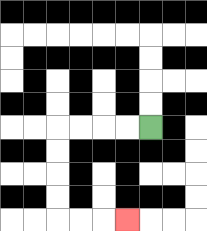{'start': '[6, 5]', 'end': '[5, 9]', 'path_directions': 'L,L,L,L,D,D,D,D,R,R,R', 'path_coordinates': '[[6, 5], [5, 5], [4, 5], [3, 5], [2, 5], [2, 6], [2, 7], [2, 8], [2, 9], [3, 9], [4, 9], [5, 9]]'}